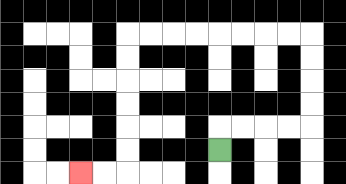{'start': '[9, 6]', 'end': '[3, 7]', 'path_directions': 'U,R,R,R,R,U,U,U,U,L,L,L,L,L,L,L,L,D,D,D,D,D,D,L,L', 'path_coordinates': '[[9, 6], [9, 5], [10, 5], [11, 5], [12, 5], [13, 5], [13, 4], [13, 3], [13, 2], [13, 1], [12, 1], [11, 1], [10, 1], [9, 1], [8, 1], [7, 1], [6, 1], [5, 1], [5, 2], [5, 3], [5, 4], [5, 5], [5, 6], [5, 7], [4, 7], [3, 7]]'}